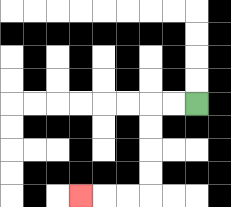{'start': '[8, 4]', 'end': '[3, 8]', 'path_directions': 'L,L,D,D,D,D,L,L,L', 'path_coordinates': '[[8, 4], [7, 4], [6, 4], [6, 5], [6, 6], [6, 7], [6, 8], [5, 8], [4, 8], [3, 8]]'}